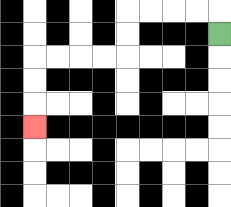{'start': '[9, 1]', 'end': '[1, 5]', 'path_directions': 'U,L,L,L,L,D,D,L,L,L,L,D,D,D', 'path_coordinates': '[[9, 1], [9, 0], [8, 0], [7, 0], [6, 0], [5, 0], [5, 1], [5, 2], [4, 2], [3, 2], [2, 2], [1, 2], [1, 3], [1, 4], [1, 5]]'}